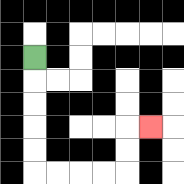{'start': '[1, 2]', 'end': '[6, 5]', 'path_directions': 'D,D,D,D,D,R,R,R,R,U,U,R', 'path_coordinates': '[[1, 2], [1, 3], [1, 4], [1, 5], [1, 6], [1, 7], [2, 7], [3, 7], [4, 7], [5, 7], [5, 6], [5, 5], [6, 5]]'}